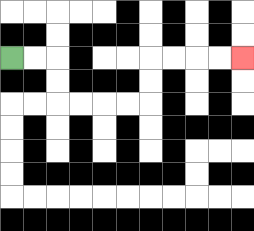{'start': '[0, 2]', 'end': '[10, 2]', 'path_directions': 'R,R,D,D,R,R,R,R,U,U,R,R,R,R', 'path_coordinates': '[[0, 2], [1, 2], [2, 2], [2, 3], [2, 4], [3, 4], [4, 4], [5, 4], [6, 4], [6, 3], [6, 2], [7, 2], [8, 2], [9, 2], [10, 2]]'}